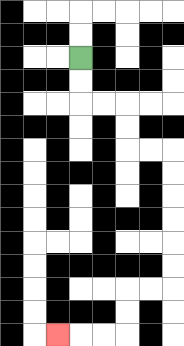{'start': '[3, 2]', 'end': '[2, 14]', 'path_directions': 'D,D,R,R,D,D,R,R,D,D,D,D,D,D,L,L,D,D,L,L,L', 'path_coordinates': '[[3, 2], [3, 3], [3, 4], [4, 4], [5, 4], [5, 5], [5, 6], [6, 6], [7, 6], [7, 7], [7, 8], [7, 9], [7, 10], [7, 11], [7, 12], [6, 12], [5, 12], [5, 13], [5, 14], [4, 14], [3, 14], [2, 14]]'}